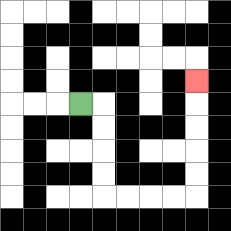{'start': '[3, 4]', 'end': '[8, 3]', 'path_directions': 'R,D,D,D,D,R,R,R,R,U,U,U,U,U', 'path_coordinates': '[[3, 4], [4, 4], [4, 5], [4, 6], [4, 7], [4, 8], [5, 8], [6, 8], [7, 8], [8, 8], [8, 7], [8, 6], [8, 5], [8, 4], [8, 3]]'}